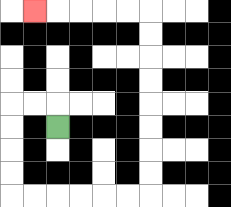{'start': '[2, 5]', 'end': '[1, 0]', 'path_directions': 'U,L,L,D,D,D,D,R,R,R,R,R,R,U,U,U,U,U,U,U,U,L,L,L,L,L', 'path_coordinates': '[[2, 5], [2, 4], [1, 4], [0, 4], [0, 5], [0, 6], [0, 7], [0, 8], [1, 8], [2, 8], [3, 8], [4, 8], [5, 8], [6, 8], [6, 7], [6, 6], [6, 5], [6, 4], [6, 3], [6, 2], [6, 1], [6, 0], [5, 0], [4, 0], [3, 0], [2, 0], [1, 0]]'}